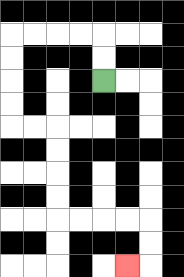{'start': '[4, 3]', 'end': '[5, 11]', 'path_directions': 'U,U,L,L,L,L,D,D,D,D,R,R,D,D,D,D,R,R,R,R,D,D,L', 'path_coordinates': '[[4, 3], [4, 2], [4, 1], [3, 1], [2, 1], [1, 1], [0, 1], [0, 2], [0, 3], [0, 4], [0, 5], [1, 5], [2, 5], [2, 6], [2, 7], [2, 8], [2, 9], [3, 9], [4, 9], [5, 9], [6, 9], [6, 10], [6, 11], [5, 11]]'}